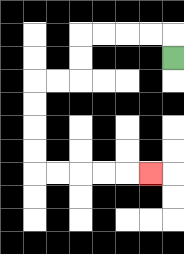{'start': '[7, 2]', 'end': '[6, 7]', 'path_directions': 'U,L,L,L,L,D,D,L,L,D,D,D,D,R,R,R,R,R', 'path_coordinates': '[[7, 2], [7, 1], [6, 1], [5, 1], [4, 1], [3, 1], [3, 2], [3, 3], [2, 3], [1, 3], [1, 4], [1, 5], [1, 6], [1, 7], [2, 7], [3, 7], [4, 7], [5, 7], [6, 7]]'}